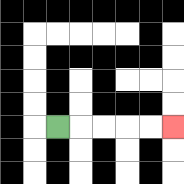{'start': '[2, 5]', 'end': '[7, 5]', 'path_directions': 'R,R,R,R,R', 'path_coordinates': '[[2, 5], [3, 5], [4, 5], [5, 5], [6, 5], [7, 5]]'}